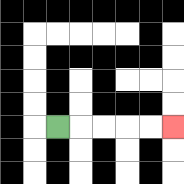{'start': '[2, 5]', 'end': '[7, 5]', 'path_directions': 'R,R,R,R,R', 'path_coordinates': '[[2, 5], [3, 5], [4, 5], [5, 5], [6, 5], [7, 5]]'}